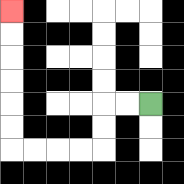{'start': '[6, 4]', 'end': '[0, 0]', 'path_directions': 'L,L,D,D,L,L,L,L,U,U,U,U,U,U', 'path_coordinates': '[[6, 4], [5, 4], [4, 4], [4, 5], [4, 6], [3, 6], [2, 6], [1, 6], [0, 6], [0, 5], [0, 4], [0, 3], [0, 2], [0, 1], [0, 0]]'}